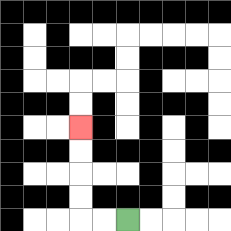{'start': '[5, 9]', 'end': '[3, 5]', 'path_directions': 'L,L,U,U,U,U', 'path_coordinates': '[[5, 9], [4, 9], [3, 9], [3, 8], [3, 7], [3, 6], [3, 5]]'}